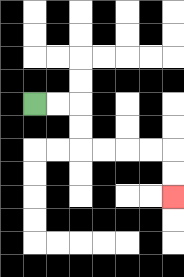{'start': '[1, 4]', 'end': '[7, 8]', 'path_directions': 'R,R,D,D,R,R,R,R,D,D', 'path_coordinates': '[[1, 4], [2, 4], [3, 4], [3, 5], [3, 6], [4, 6], [5, 6], [6, 6], [7, 6], [7, 7], [7, 8]]'}